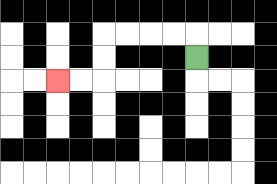{'start': '[8, 2]', 'end': '[2, 3]', 'path_directions': 'U,L,L,L,L,D,D,L,L', 'path_coordinates': '[[8, 2], [8, 1], [7, 1], [6, 1], [5, 1], [4, 1], [4, 2], [4, 3], [3, 3], [2, 3]]'}